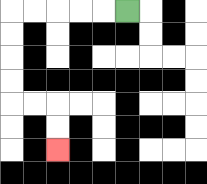{'start': '[5, 0]', 'end': '[2, 6]', 'path_directions': 'L,L,L,L,L,D,D,D,D,R,R,D,D', 'path_coordinates': '[[5, 0], [4, 0], [3, 0], [2, 0], [1, 0], [0, 0], [0, 1], [0, 2], [0, 3], [0, 4], [1, 4], [2, 4], [2, 5], [2, 6]]'}